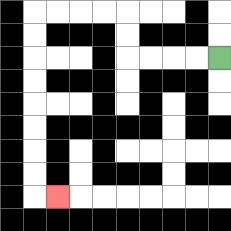{'start': '[9, 2]', 'end': '[2, 8]', 'path_directions': 'L,L,L,L,U,U,L,L,L,L,D,D,D,D,D,D,D,D,R', 'path_coordinates': '[[9, 2], [8, 2], [7, 2], [6, 2], [5, 2], [5, 1], [5, 0], [4, 0], [3, 0], [2, 0], [1, 0], [1, 1], [1, 2], [1, 3], [1, 4], [1, 5], [1, 6], [1, 7], [1, 8], [2, 8]]'}